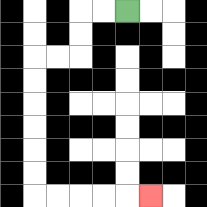{'start': '[5, 0]', 'end': '[6, 8]', 'path_directions': 'L,L,D,D,L,L,D,D,D,D,D,D,R,R,R,R,R', 'path_coordinates': '[[5, 0], [4, 0], [3, 0], [3, 1], [3, 2], [2, 2], [1, 2], [1, 3], [1, 4], [1, 5], [1, 6], [1, 7], [1, 8], [2, 8], [3, 8], [4, 8], [5, 8], [6, 8]]'}